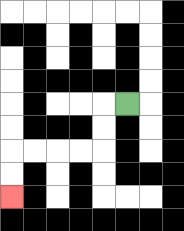{'start': '[5, 4]', 'end': '[0, 8]', 'path_directions': 'L,D,D,L,L,L,L,D,D', 'path_coordinates': '[[5, 4], [4, 4], [4, 5], [4, 6], [3, 6], [2, 6], [1, 6], [0, 6], [0, 7], [0, 8]]'}